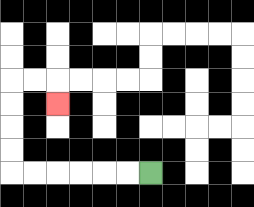{'start': '[6, 7]', 'end': '[2, 4]', 'path_directions': 'L,L,L,L,L,L,U,U,U,U,R,R,D', 'path_coordinates': '[[6, 7], [5, 7], [4, 7], [3, 7], [2, 7], [1, 7], [0, 7], [0, 6], [0, 5], [0, 4], [0, 3], [1, 3], [2, 3], [2, 4]]'}